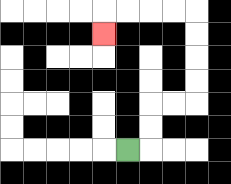{'start': '[5, 6]', 'end': '[4, 1]', 'path_directions': 'R,U,U,R,R,U,U,U,U,L,L,L,L,D', 'path_coordinates': '[[5, 6], [6, 6], [6, 5], [6, 4], [7, 4], [8, 4], [8, 3], [8, 2], [8, 1], [8, 0], [7, 0], [6, 0], [5, 0], [4, 0], [4, 1]]'}